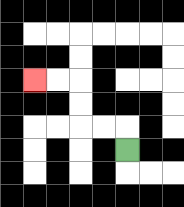{'start': '[5, 6]', 'end': '[1, 3]', 'path_directions': 'U,L,L,U,U,L,L', 'path_coordinates': '[[5, 6], [5, 5], [4, 5], [3, 5], [3, 4], [3, 3], [2, 3], [1, 3]]'}